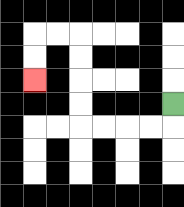{'start': '[7, 4]', 'end': '[1, 3]', 'path_directions': 'D,L,L,L,L,U,U,U,U,L,L,D,D', 'path_coordinates': '[[7, 4], [7, 5], [6, 5], [5, 5], [4, 5], [3, 5], [3, 4], [3, 3], [3, 2], [3, 1], [2, 1], [1, 1], [1, 2], [1, 3]]'}